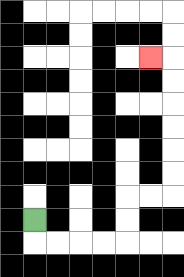{'start': '[1, 9]', 'end': '[6, 2]', 'path_directions': 'D,R,R,R,R,U,U,R,R,U,U,U,U,U,U,L', 'path_coordinates': '[[1, 9], [1, 10], [2, 10], [3, 10], [4, 10], [5, 10], [5, 9], [5, 8], [6, 8], [7, 8], [7, 7], [7, 6], [7, 5], [7, 4], [7, 3], [7, 2], [6, 2]]'}